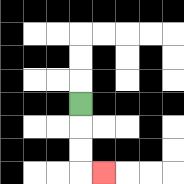{'start': '[3, 4]', 'end': '[4, 7]', 'path_directions': 'D,D,D,R', 'path_coordinates': '[[3, 4], [3, 5], [3, 6], [3, 7], [4, 7]]'}